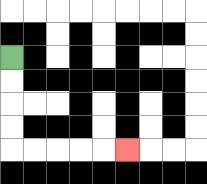{'start': '[0, 2]', 'end': '[5, 6]', 'path_directions': 'D,D,D,D,R,R,R,R,R', 'path_coordinates': '[[0, 2], [0, 3], [0, 4], [0, 5], [0, 6], [1, 6], [2, 6], [3, 6], [4, 6], [5, 6]]'}